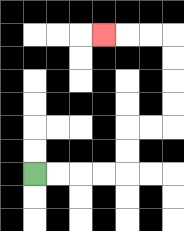{'start': '[1, 7]', 'end': '[4, 1]', 'path_directions': 'R,R,R,R,U,U,R,R,U,U,U,U,L,L,L', 'path_coordinates': '[[1, 7], [2, 7], [3, 7], [4, 7], [5, 7], [5, 6], [5, 5], [6, 5], [7, 5], [7, 4], [7, 3], [7, 2], [7, 1], [6, 1], [5, 1], [4, 1]]'}